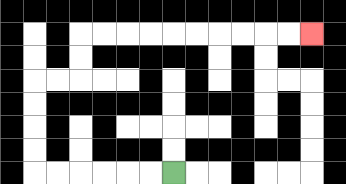{'start': '[7, 7]', 'end': '[13, 1]', 'path_directions': 'L,L,L,L,L,L,U,U,U,U,R,R,U,U,R,R,R,R,R,R,R,R,R,R', 'path_coordinates': '[[7, 7], [6, 7], [5, 7], [4, 7], [3, 7], [2, 7], [1, 7], [1, 6], [1, 5], [1, 4], [1, 3], [2, 3], [3, 3], [3, 2], [3, 1], [4, 1], [5, 1], [6, 1], [7, 1], [8, 1], [9, 1], [10, 1], [11, 1], [12, 1], [13, 1]]'}